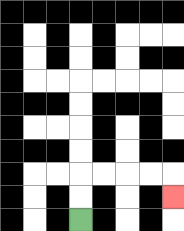{'start': '[3, 9]', 'end': '[7, 8]', 'path_directions': 'U,U,R,R,R,R,D', 'path_coordinates': '[[3, 9], [3, 8], [3, 7], [4, 7], [5, 7], [6, 7], [7, 7], [7, 8]]'}